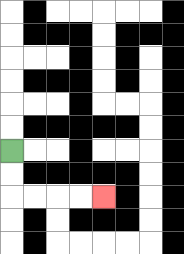{'start': '[0, 6]', 'end': '[4, 8]', 'path_directions': 'D,D,R,R,R,R', 'path_coordinates': '[[0, 6], [0, 7], [0, 8], [1, 8], [2, 8], [3, 8], [4, 8]]'}